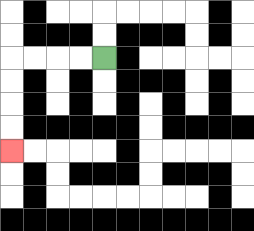{'start': '[4, 2]', 'end': '[0, 6]', 'path_directions': 'L,L,L,L,D,D,D,D', 'path_coordinates': '[[4, 2], [3, 2], [2, 2], [1, 2], [0, 2], [0, 3], [0, 4], [0, 5], [0, 6]]'}